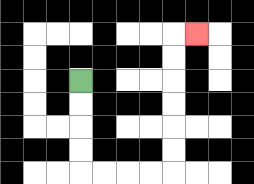{'start': '[3, 3]', 'end': '[8, 1]', 'path_directions': 'D,D,D,D,R,R,R,R,U,U,U,U,U,U,R', 'path_coordinates': '[[3, 3], [3, 4], [3, 5], [3, 6], [3, 7], [4, 7], [5, 7], [6, 7], [7, 7], [7, 6], [7, 5], [7, 4], [7, 3], [7, 2], [7, 1], [8, 1]]'}